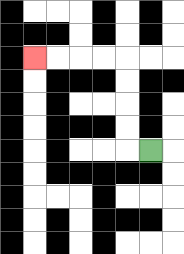{'start': '[6, 6]', 'end': '[1, 2]', 'path_directions': 'L,U,U,U,U,L,L,L,L', 'path_coordinates': '[[6, 6], [5, 6], [5, 5], [5, 4], [5, 3], [5, 2], [4, 2], [3, 2], [2, 2], [1, 2]]'}